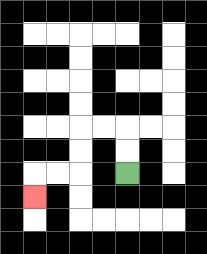{'start': '[5, 7]', 'end': '[1, 8]', 'path_directions': 'U,U,L,L,D,D,L,L,D', 'path_coordinates': '[[5, 7], [5, 6], [5, 5], [4, 5], [3, 5], [3, 6], [3, 7], [2, 7], [1, 7], [1, 8]]'}